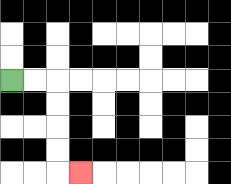{'start': '[0, 3]', 'end': '[3, 7]', 'path_directions': 'R,R,D,D,D,D,R', 'path_coordinates': '[[0, 3], [1, 3], [2, 3], [2, 4], [2, 5], [2, 6], [2, 7], [3, 7]]'}